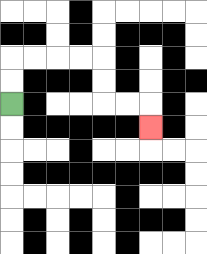{'start': '[0, 4]', 'end': '[6, 5]', 'path_directions': 'U,U,R,R,R,R,D,D,R,R,D', 'path_coordinates': '[[0, 4], [0, 3], [0, 2], [1, 2], [2, 2], [3, 2], [4, 2], [4, 3], [4, 4], [5, 4], [6, 4], [6, 5]]'}